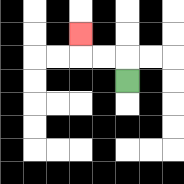{'start': '[5, 3]', 'end': '[3, 1]', 'path_directions': 'U,L,L,U', 'path_coordinates': '[[5, 3], [5, 2], [4, 2], [3, 2], [3, 1]]'}